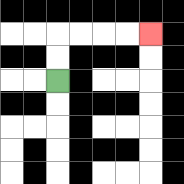{'start': '[2, 3]', 'end': '[6, 1]', 'path_directions': 'U,U,R,R,R,R', 'path_coordinates': '[[2, 3], [2, 2], [2, 1], [3, 1], [4, 1], [5, 1], [6, 1]]'}